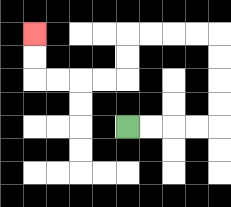{'start': '[5, 5]', 'end': '[1, 1]', 'path_directions': 'R,R,R,R,U,U,U,U,L,L,L,L,D,D,L,L,L,L,U,U', 'path_coordinates': '[[5, 5], [6, 5], [7, 5], [8, 5], [9, 5], [9, 4], [9, 3], [9, 2], [9, 1], [8, 1], [7, 1], [6, 1], [5, 1], [5, 2], [5, 3], [4, 3], [3, 3], [2, 3], [1, 3], [1, 2], [1, 1]]'}